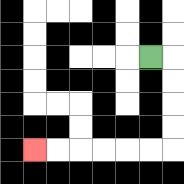{'start': '[6, 2]', 'end': '[1, 6]', 'path_directions': 'R,D,D,D,D,L,L,L,L,L,L', 'path_coordinates': '[[6, 2], [7, 2], [7, 3], [7, 4], [7, 5], [7, 6], [6, 6], [5, 6], [4, 6], [3, 6], [2, 6], [1, 6]]'}